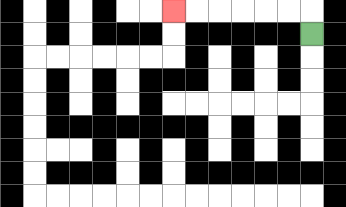{'start': '[13, 1]', 'end': '[7, 0]', 'path_directions': 'U,L,L,L,L,L,L', 'path_coordinates': '[[13, 1], [13, 0], [12, 0], [11, 0], [10, 0], [9, 0], [8, 0], [7, 0]]'}